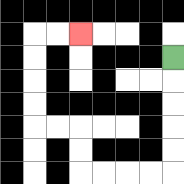{'start': '[7, 2]', 'end': '[3, 1]', 'path_directions': 'D,D,D,D,D,L,L,L,L,U,U,L,L,U,U,U,U,R,R', 'path_coordinates': '[[7, 2], [7, 3], [7, 4], [7, 5], [7, 6], [7, 7], [6, 7], [5, 7], [4, 7], [3, 7], [3, 6], [3, 5], [2, 5], [1, 5], [1, 4], [1, 3], [1, 2], [1, 1], [2, 1], [3, 1]]'}